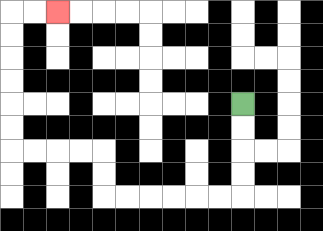{'start': '[10, 4]', 'end': '[2, 0]', 'path_directions': 'D,D,D,D,L,L,L,L,L,L,U,U,L,L,L,L,U,U,U,U,U,U,R,R', 'path_coordinates': '[[10, 4], [10, 5], [10, 6], [10, 7], [10, 8], [9, 8], [8, 8], [7, 8], [6, 8], [5, 8], [4, 8], [4, 7], [4, 6], [3, 6], [2, 6], [1, 6], [0, 6], [0, 5], [0, 4], [0, 3], [0, 2], [0, 1], [0, 0], [1, 0], [2, 0]]'}